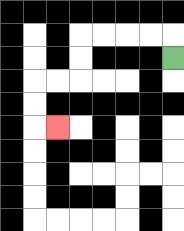{'start': '[7, 2]', 'end': '[2, 5]', 'path_directions': 'U,L,L,L,L,D,D,L,L,D,D,R', 'path_coordinates': '[[7, 2], [7, 1], [6, 1], [5, 1], [4, 1], [3, 1], [3, 2], [3, 3], [2, 3], [1, 3], [1, 4], [1, 5], [2, 5]]'}